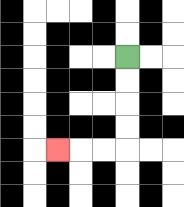{'start': '[5, 2]', 'end': '[2, 6]', 'path_directions': 'D,D,D,D,L,L,L', 'path_coordinates': '[[5, 2], [5, 3], [5, 4], [5, 5], [5, 6], [4, 6], [3, 6], [2, 6]]'}